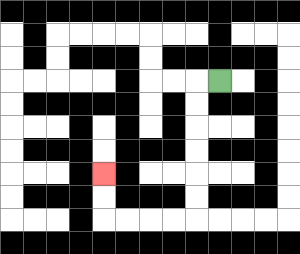{'start': '[9, 3]', 'end': '[4, 7]', 'path_directions': 'L,D,D,D,D,D,D,L,L,L,L,U,U', 'path_coordinates': '[[9, 3], [8, 3], [8, 4], [8, 5], [8, 6], [8, 7], [8, 8], [8, 9], [7, 9], [6, 9], [5, 9], [4, 9], [4, 8], [4, 7]]'}